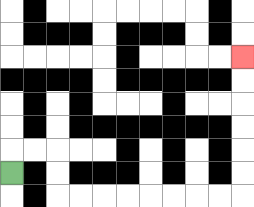{'start': '[0, 7]', 'end': '[10, 2]', 'path_directions': 'U,R,R,D,D,R,R,R,R,R,R,R,R,U,U,U,U,U,U', 'path_coordinates': '[[0, 7], [0, 6], [1, 6], [2, 6], [2, 7], [2, 8], [3, 8], [4, 8], [5, 8], [6, 8], [7, 8], [8, 8], [9, 8], [10, 8], [10, 7], [10, 6], [10, 5], [10, 4], [10, 3], [10, 2]]'}